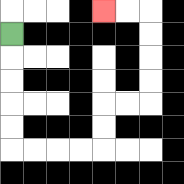{'start': '[0, 1]', 'end': '[4, 0]', 'path_directions': 'D,D,D,D,D,R,R,R,R,U,U,R,R,U,U,U,U,L,L', 'path_coordinates': '[[0, 1], [0, 2], [0, 3], [0, 4], [0, 5], [0, 6], [1, 6], [2, 6], [3, 6], [4, 6], [4, 5], [4, 4], [5, 4], [6, 4], [6, 3], [6, 2], [6, 1], [6, 0], [5, 0], [4, 0]]'}